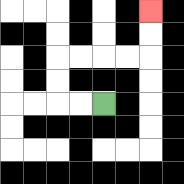{'start': '[4, 4]', 'end': '[6, 0]', 'path_directions': 'L,L,U,U,R,R,R,R,U,U', 'path_coordinates': '[[4, 4], [3, 4], [2, 4], [2, 3], [2, 2], [3, 2], [4, 2], [5, 2], [6, 2], [6, 1], [6, 0]]'}